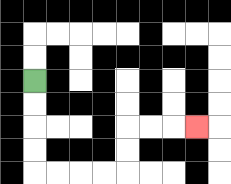{'start': '[1, 3]', 'end': '[8, 5]', 'path_directions': 'D,D,D,D,R,R,R,R,U,U,R,R,R', 'path_coordinates': '[[1, 3], [1, 4], [1, 5], [1, 6], [1, 7], [2, 7], [3, 7], [4, 7], [5, 7], [5, 6], [5, 5], [6, 5], [7, 5], [8, 5]]'}